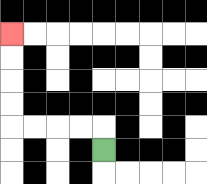{'start': '[4, 6]', 'end': '[0, 1]', 'path_directions': 'U,L,L,L,L,U,U,U,U', 'path_coordinates': '[[4, 6], [4, 5], [3, 5], [2, 5], [1, 5], [0, 5], [0, 4], [0, 3], [0, 2], [0, 1]]'}